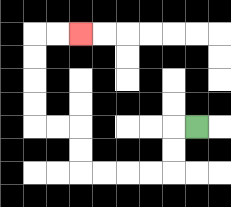{'start': '[8, 5]', 'end': '[3, 1]', 'path_directions': 'L,D,D,L,L,L,L,U,U,L,L,U,U,U,U,R,R', 'path_coordinates': '[[8, 5], [7, 5], [7, 6], [7, 7], [6, 7], [5, 7], [4, 7], [3, 7], [3, 6], [3, 5], [2, 5], [1, 5], [1, 4], [1, 3], [1, 2], [1, 1], [2, 1], [3, 1]]'}